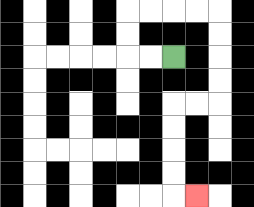{'start': '[7, 2]', 'end': '[8, 8]', 'path_directions': 'L,L,U,U,R,R,R,R,D,D,D,D,L,L,D,D,D,D,R', 'path_coordinates': '[[7, 2], [6, 2], [5, 2], [5, 1], [5, 0], [6, 0], [7, 0], [8, 0], [9, 0], [9, 1], [9, 2], [9, 3], [9, 4], [8, 4], [7, 4], [7, 5], [7, 6], [7, 7], [7, 8], [8, 8]]'}